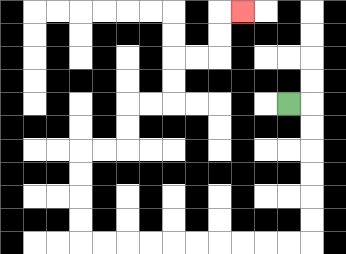{'start': '[12, 4]', 'end': '[10, 0]', 'path_directions': 'R,D,D,D,D,D,D,L,L,L,L,L,L,L,L,L,L,U,U,U,U,R,R,U,U,R,R,U,U,R,R,U,U,R', 'path_coordinates': '[[12, 4], [13, 4], [13, 5], [13, 6], [13, 7], [13, 8], [13, 9], [13, 10], [12, 10], [11, 10], [10, 10], [9, 10], [8, 10], [7, 10], [6, 10], [5, 10], [4, 10], [3, 10], [3, 9], [3, 8], [3, 7], [3, 6], [4, 6], [5, 6], [5, 5], [5, 4], [6, 4], [7, 4], [7, 3], [7, 2], [8, 2], [9, 2], [9, 1], [9, 0], [10, 0]]'}